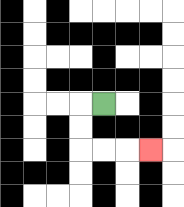{'start': '[4, 4]', 'end': '[6, 6]', 'path_directions': 'L,D,D,R,R,R', 'path_coordinates': '[[4, 4], [3, 4], [3, 5], [3, 6], [4, 6], [5, 6], [6, 6]]'}